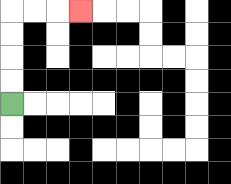{'start': '[0, 4]', 'end': '[3, 0]', 'path_directions': 'U,U,U,U,R,R,R', 'path_coordinates': '[[0, 4], [0, 3], [0, 2], [0, 1], [0, 0], [1, 0], [2, 0], [3, 0]]'}